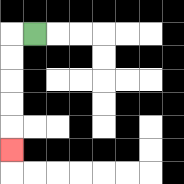{'start': '[1, 1]', 'end': '[0, 6]', 'path_directions': 'L,D,D,D,D,D', 'path_coordinates': '[[1, 1], [0, 1], [0, 2], [0, 3], [0, 4], [0, 5], [0, 6]]'}